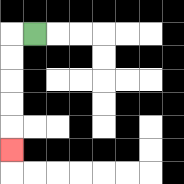{'start': '[1, 1]', 'end': '[0, 6]', 'path_directions': 'L,D,D,D,D,D', 'path_coordinates': '[[1, 1], [0, 1], [0, 2], [0, 3], [0, 4], [0, 5], [0, 6]]'}